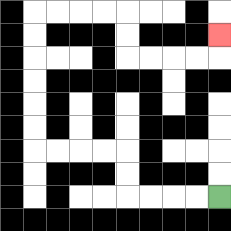{'start': '[9, 8]', 'end': '[9, 1]', 'path_directions': 'L,L,L,L,U,U,L,L,L,L,U,U,U,U,U,U,R,R,R,R,D,D,R,R,R,R,U', 'path_coordinates': '[[9, 8], [8, 8], [7, 8], [6, 8], [5, 8], [5, 7], [5, 6], [4, 6], [3, 6], [2, 6], [1, 6], [1, 5], [1, 4], [1, 3], [1, 2], [1, 1], [1, 0], [2, 0], [3, 0], [4, 0], [5, 0], [5, 1], [5, 2], [6, 2], [7, 2], [8, 2], [9, 2], [9, 1]]'}